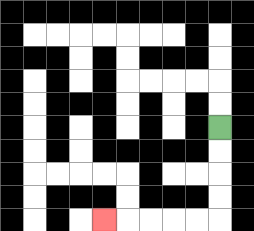{'start': '[9, 5]', 'end': '[4, 9]', 'path_directions': 'D,D,D,D,L,L,L,L,L', 'path_coordinates': '[[9, 5], [9, 6], [9, 7], [9, 8], [9, 9], [8, 9], [7, 9], [6, 9], [5, 9], [4, 9]]'}